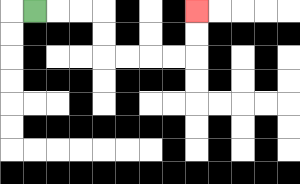{'start': '[1, 0]', 'end': '[8, 0]', 'path_directions': 'R,R,R,D,D,R,R,R,R,U,U', 'path_coordinates': '[[1, 0], [2, 0], [3, 0], [4, 0], [4, 1], [4, 2], [5, 2], [6, 2], [7, 2], [8, 2], [8, 1], [8, 0]]'}